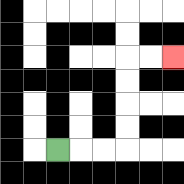{'start': '[2, 6]', 'end': '[7, 2]', 'path_directions': 'R,R,R,U,U,U,U,R,R', 'path_coordinates': '[[2, 6], [3, 6], [4, 6], [5, 6], [5, 5], [5, 4], [5, 3], [5, 2], [6, 2], [7, 2]]'}